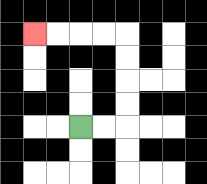{'start': '[3, 5]', 'end': '[1, 1]', 'path_directions': 'R,R,U,U,U,U,L,L,L,L', 'path_coordinates': '[[3, 5], [4, 5], [5, 5], [5, 4], [5, 3], [5, 2], [5, 1], [4, 1], [3, 1], [2, 1], [1, 1]]'}